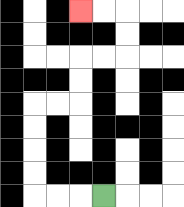{'start': '[4, 8]', 'end': '[3, 0]', 'path_directions': 'L,L,L,U,U,U,U,R,R,U,U,R,R,U,U,L,L', 'path_coordinates': '[[4, 8], [3, 8], [2, 8], [1, 8], [1, 7], [1, 6], [1, 5], [1, 4], [2, 4], [3, 4], [3, 3], [3, 2], [4, 2], [5, 2], [5, 1], [5, 0], [4, 0], [3, 0]]'}